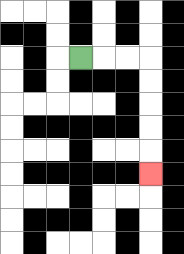{'start': '[3, 2]', 'end': '[6, 7]', 'path_directions': 'R,R,R,D,D,D,D,D', 'path_coordinates': '[[3, 2], [4, 2], [5, 2], [6, 2], [6, 3], [6, 4], [6, 5], [6, 6], [6, 7]]'}